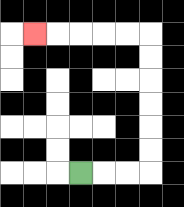{'start': '[3, 7]', 'end': '[1, 1]', 'path_directions': 'R,R,R,U,U,U,U,U,U,L,L,L,L,L', 'path_coordinates': '[[3, 7], [4, 7], [5, 7], [6, 7], [6, 6], [6, 5], [6, 4], [6, 3], [6, 2], [6, 1], [5, 1], [4, 1], [3, 1], [2, 1], [1, 1]]'}